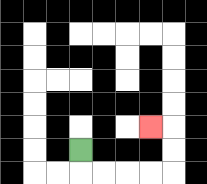{'start': '[3, 6]', 'end': '[6, 5]', 'path_directions': 'D,R,R,R,R,U,U,L', 'path_coordinates': '[[3, 6], [3, 7], [4, 7], [5, 7], [6, 7], [7, 7], [7, 6], [7, 5], [6, 5]]'}